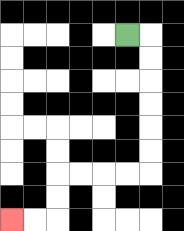{'start': '[5, 1]', 'end': '[0, 9]', 'path_directions': 'R,D,D,D,D,D,D,L,L,L,L,D,D,L,L', 'path_coordinates': '[[5, 1], [6, 1], [6, 2], [6, 3], [6, 4], [6, 5], [6, 6], [6, 7], [5, 7], [4, 7], [3, 7], [2, 7], [2, 8], [2, 9], [1, 9], [0, 9]]'}